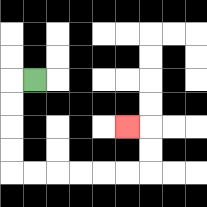{'start': '[1, 3]', 'end': '[5, 5]', 'path_directions': 'L,D,D,D,D,R,R,R,R,R,R,U,U,L', 'path_coordinates': '[[1, 3], [0, 3], [0, 4], [0, 5], [0, 6], [0, 7], [1, 7], [2, 7], [3, 7], [4, 7], [5, 7], [6, 7], [6, 6], [6, 5], [5, 5]]'}